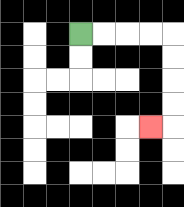{'start': '[3, 1]', 'end': '[6, 5]', 'path_directions': 'R,R,R,R,D,D,D,D,L', 'path_coordinates': '[[3, 1], [4, 1], [5, 1], [6, 1], [7, 1], [7, 2], [7, 3], [7, 4], [7, 5], [6, 5]]'}